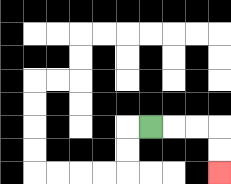{'start': '[6, 5]', 'end': '[9, 7]', 'path_directions': 'R,R,R,D,D', 'path_coordinates': '[[6, 5], [7, 5], [8, 5], [9, 5], [9, 6], [9, 7]]'}